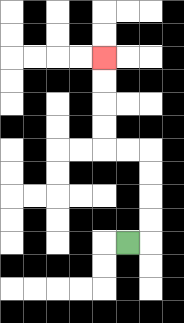{'start': '[5, 10]', 'end': '[4, 2]', 'path_directions': 'R,U,U,U,U,L,L,U,U,U,U', 'path_coordinates': '[[5, 10], [6, 10], [6, 9], [6, 8], [6, 7], [6, 6], [5, 6], [4, 6], [4, 5], [4, 4], [4, 3], [4, 2]]'}